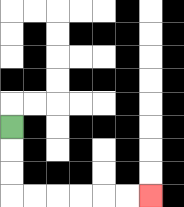{'start': '[0, 5]', 'end': '[6, 8]', 'path_directions': 'D,D,D,R,R,R,R,R,R', 'path_coordinates': '[[0, 5], [0, 6], [0, 7], [0, 8], [1, 8], [2, 8], [3, 8], [4, 8], [5, 8], [6, 8]]'}